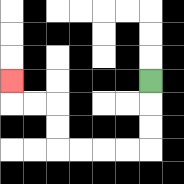{'start': '[6, 3]', 'end': '[0, 3]', 'path_directions': 'D,D,D,L,L,L,L,U,U,L,L,U', 'path_coordinates': '[[6, 3], [6, 4], [6, 5], [6, 6], [5, 6], [4, 6], [3, 6], [2, 6], [2, 5], [2, 4], [1, 4], [0, 4], [0, 3]]'}